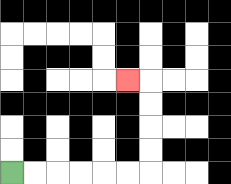{'start': '[0, 7]', 'end': '[5, 3]', 'path_directions': 'R,R,R,R,R,R,U,U,U,U,L', 'path_coordinates': '[[0, 7], [1, 7], [2, 7], [3, 7], [4, 7], [5, 7], [6, 7], [6, 6], [6, 5], [6, 4], [6, 3], [5, 3]]'}